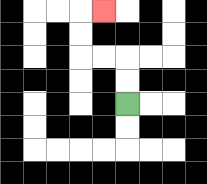{'start': '[5, 4]', 'end': '[4, 0]', 'path_directions': 'U,U,L,L,U,U,R', 'path_coordinates': '[[5, 4], [5, 3], [5, 2], [4, 2], [3, 2], [3, 1], [3, 0], [4, 0]]'}